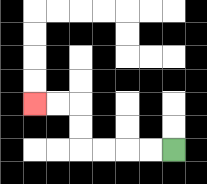{'start': '[7, 6]', 'end': '[1, 4]', 'path_directions': 'L,L,L,L,U,U,L,L', 'path_coordinates': '[[7, 6], [6, 6], [5, 6], [4, 6], [3, 6], [3, 5], [3, 4], [2, 4], [1, 4]]'}